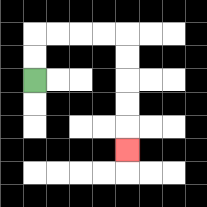{'start': '[1, 3]', 'end': '[5, 6]', 'path_directions': 'U,U,R,R,R,R,D,D,D,D,D', 'path_coordinates': '[[1, 3], [1, 2], [1, 1], [2, 1], [3, 1], [4, 1], [5, 1], [5, 2], [5, 3], [5, 4], [5, 5], [5, 6]]'}